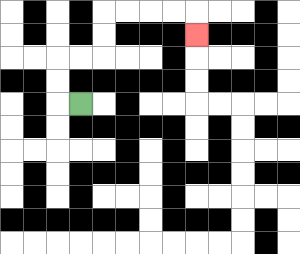{'start': '[3, 4]', 'end': '[8, 1]', 'path_directions': 'L,U,U,R,R,U,U,R,R,R,R,D', 'path_coordinates': '[[3, 4], [2, 4], [2, 3], [2, 2], [3, 2], [4, 2], [4, 1], [4, 0], [5, 0], [6, 0], [7, 0], [8, 0], [8, 1]]'}